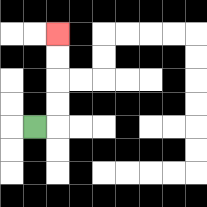{'start': '[1, 5]', 'end': '[2, 1]', 'path_directions': 'R,U,U,U,U', 'path_coordinates': '[[1, 5], [2, 5], [2, 4], [2, 3], [2, 2], [2, 1]]'}